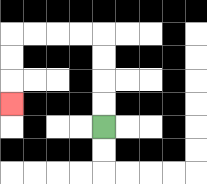{'start': '[4, 5]', 'end': '[0, 4]', 'path_directions': 'U,U,U,U,L,L,L,L,D,D,D', 'path_coordinates': '[[4, 5], [4, 4], [4, 3], [4, 2], [4, 1], [3, 1], [2, 1], [1, 1], [0, 1], [0, 2], [0, 3], [0, 4]]'}